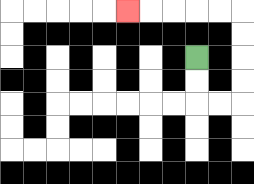{'start': '[8, 2]', 'end': '[5, 0]', 'path_directions': 'D,D,R,R,U,U,U,U,L,L,L,L,L', 'path_coordinates': '[[8, 2], [8, 3], [8, 4], [9, 4], [10, 4], [10, 3], [10, 2], [10, 1], [10, 0], [9, 0], [8, 0], [7, 0], [6, 0], [5, 0]]'}